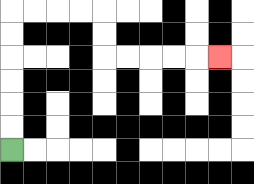{'start': '[0, 6]', 'end': '[9, 2]', 'path_directions': 'U,U,U,U,U,U,R,R,R,R,D,D,R,R,R,R,R', 'path_coordinates': '[[0, 6], [0, 5], [0, 4], [0, 3], [0, 2], [0, 1], [0, 0], [1, 0], [2, 0], [3, 0], [4, 0], [4, 1], [4, 2], [5, 2], [6, 2], [7, 2], [8, 2], [9, 2]]'}